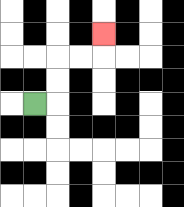{'start': '[1, 4]', 'end': '[4, 1]', 'path_directions': 'R,U,U,R,R,U', 'path_coordinates': '[[1, 4], [2, 4], [2, 3], [2, 2], [3, 2], [4, 2], [4, 1]]'}